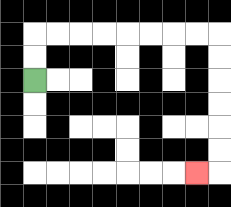{'start': '[1, 3]', 'end': '[8, 7]', 'path_directions': 'U,U,R,R,R,R,R,R,R,R,D,D,D,D,D,D,L', 'path_coordinates': '[[1, 3], [1, 2], [1, 1], [2, 1], [3, 1], [4, 1], [5, 1], [6, 1], [7, 1], [8, 1], [9, 1], [9, 2], [9, 3], [9, 4], [9, 5], [9, 6], [9, 7], [8, 7]]'}